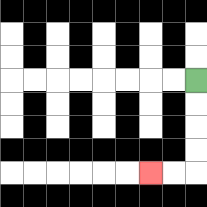{'start': '[8, 3]', 'end': '[6, 7]', 'path_directions': 'D,D,D,D,L,L', 'path_coordinates': '[[8, 3], [8, 4], [8, 5], [8, 6], [8, 7], [7, 7], [6, 7]]'}